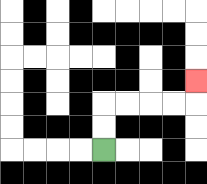{'start': '[4, 6]', 'end': '[8, 3]', 'path_directions': 'U,U,R,R,R,R,U', 'path_coordinates': '[[4, 6], [4, 5], [4, 4], [5, 4], [6, 4], [7, 4], [8, 4], [8, 3]]'}